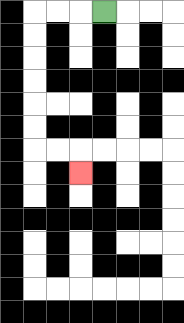{'start': '[4, 0]', 'end': '[3, 7]', 'path_directions': 'L,L,L,D,D,D,D,D,D,R,R,D', 'path_coordinates': '[[4, 0], [3, 0], [2, 0], [1, 0], [1, 1], [1, 2], [1, 3], [1, 4], [1, 5], [1, 6], [2, 6], [3, 6], [3, 7]]'}